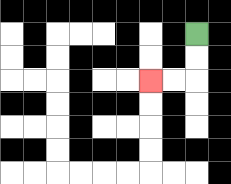{'start': '[8, 1]', 'end': '[6, 3]', 'path_directions': 'D,D,L,L', 'path_coordinates': '[[8, 1], [8, 2], [8, 3], [7, 3], [6, 3]]'}